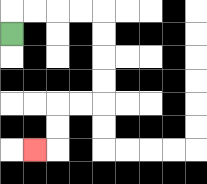{'start': '[0, 1]', 'end': '[1, 6]', 'path_directions': 'U,R,R,R,R,D,D,D,D,L,L,D,D,L', 'path_coordinates': '[[0, 1], [0, 0], [1, 0], [2, 0], [3, 0], [4, 0], [4, 1], [4, 2], [4, 3], [4, 4], [3, 4], [2, 4], [2, 5], [2, 6], [1, 6]]'}